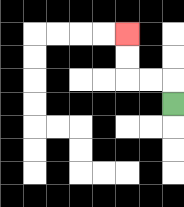{'start': '[7, 4]', 'end': '[5, 1]', 'path_directions': 'U,L,L,U,U', 'path_coordinates': '[[7, 4], [7, 3], [6, 3], [5, 3], [5, 2], [5, 1]]'}